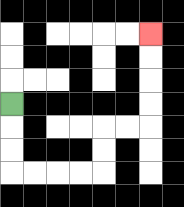{'start': '[0, 4]', 'end': '[6, 1]', 'path_directions': 'D,D,D,R,R,R,R,U,U,R,R,U,U,U,U', 'path_coordinates': '[[0, 4], [0, 5], [0, 6], [0, 7], [1, 7], [2, 7], [3, 7], [4, 7], [4, 6], [4, 5], [5, 5], [6, 5], [6, 4], [6, 3], [6, 2], [6, 1]]'}